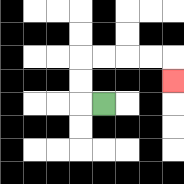{'start': '[4, 4]', 'end': '[7, 3]', 'path_directions': 'L,U,U,R,R,R,R,D', 'path_coordinates': '[[4, 4], [3, 4], [3, 3], [3, 2], [4, 2], [5, 2], [6, 2], [7, 2], [7, 3]]'}